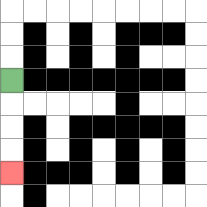{'start': '[0, 3]', 'end': '[0, 7]', 'path_directions': 'D,D,D,D', 'path_coordinates': '[[0, 3], [0, 4], [0, 5], [0, 6], [0, 7]]'}